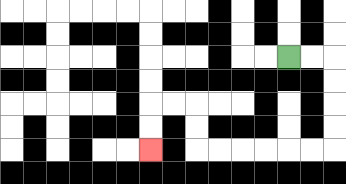{'start': '[12, 2]', 'end': '[6, 6]', 'path_directions': 'R,R,D,D,D,D,L,L,L,L,L,L,U,U,L,L,D,D', 'path_coordinates': '[[12, 2], [13, 2], [14, 2], [14, 3], [14, 4], [14, 5], [14, 6], [13, 6], [12, 6], [11, 6], [10, 6], [9, 6], [8, 6], [8, 5], [8, 4], [7, 4], [6, 4], [6, 5], [6, 6]]'}